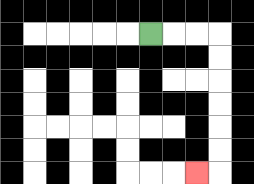{'start': '[6, 1]', 'end': '[8, 7]', 'path_directions': 'R,R,R,D,D,D,D,D,D,L', 'path_coordinates': '[[6, 1], [7, 1], [8, 1], [9, 1], [9, 2], [9, 3], [9, 4], [9, 5], [9, 6], [9, 7], [8, 7]]'}